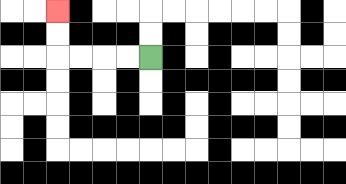{'start': '[6, 2]', 'end': '[2, 0]', 'path_directions': 'L,L,L,L,U,U', 'path_coordinates': '[[6, 2], [5, 2], [4, 2], [3, 2], [2, 2], [2, 1], [2, 0]]'}